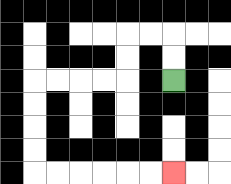{'start': '[7, 3]', 'end': '[7, 7]', 'path_directions': 'U,U,L,L,D,D,L,L,L,L,D,D,D,D,R,R,R,R,R,R', 'path_coordinates': '[[7, 3], [7, 2], [7, 1], [6, 1], [5, 1], [5, 2], [5, 3], [4, 3], [3, 3], [2, 3], [1, 3], [1, 4], [1, 5], [1, 6], [1, 7], [2, 7], [3, 7], [4, 7], [5, 7], [6, 7], [7, 7]]'}